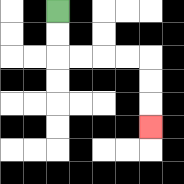{'start': '[2, 0]', 'end': '[6, 5]', 'path_directions': 'D,D,R,R,R,R,D,D,D', 'path_coordinates': '[[2, 0], [2, 1], [2, 2], [3, 2], [4, 2], [5, 2], [6, 2], [6, 3], [6, 4], [6, 5]]'}